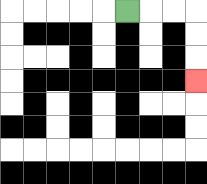{'start': '[5, 0]', 'end': '[8, 3]', 'path_directions': 'R,R,R,D,D,D', 'path_coordinates': '[[5, 0], [6, 0], [7, 0], [8, 0], [8, 1], [8, 2], [8, 3]]'}